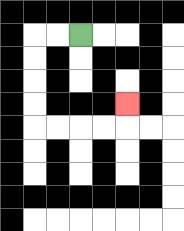{'start': '[3, 1]', 'end': '[5, 4]', 'path_directions': 'L,L,D,D,D,D,R,R,R,R,U', 'path_coordinates': '[[3, 1], [2, 1], [1, 1], [1, 2], [1, 3], [1, 4], [1, 5], [2, 5], [3, 5], [4, 5], [5, 5], [5, 4]]'}